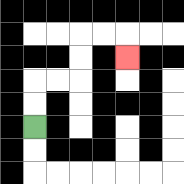{'start': '[1, 5]', 'end': '[5, 2]', 'path_directions': 'U,U,R,R,U,U,R,R,D', 'path_coordinates': '[[1, 5], [1, 4], [1, 3], [2, 3], [3, 3], [3, 2], [3, 1], [4, 1], [5, 1], [5, 2]]'}